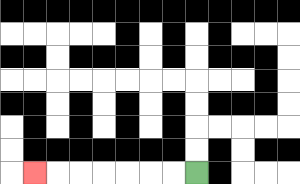{'start': '[8, 7]', 'end': '[1, 7]', 'path_directions': 'L,L,L,L,L,L,L', 'path_coordinates': '[[8, 7], [7, 7], [6, 7], [5, 7], [4, 7], [3, 7], [2, 7], [1, 7]]'}